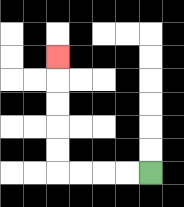{'start': '[6, 7]', 'end': '[2, 2]', 'path_directions': 'L,L,L,L,U,U,U,U,U', 'path_coordinates': '[[6, 7], [5, 7], [4, 7], [3, 7], [2, 7], [2, 6], [2, 5], [2, 4], [2, 3], [2, 2]]'}